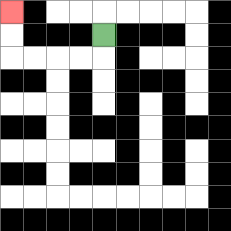{'start': '[4, 1]', 'end': '[0, 0]', 'path_directions': 'D,L,L,L,L,U,U', 'path_coordinates': '[[4, 1], [4, 2], [3, 2], [2, 2], [1, 2], [0, 2], [0, 1], [0, 0]]'}